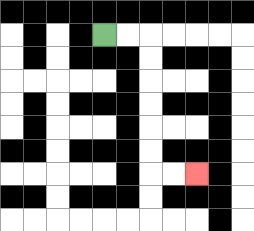{'start': '[4, 1]', 'end': '[8, 7]', 'path_directions': 'R,R,D,D,D,D,D,D,R,R', 'path_coordinates': '[[4, 1], [5, 1], [6, 1], [6, 2], [6, 3], [6, 4], [6, 5], [6, 6], [6, 7], [7, 7], [8, 7]]'}